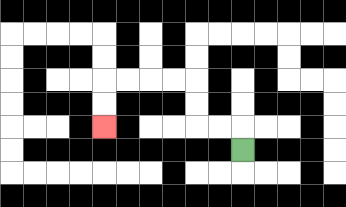{'start': '[10, 6]', 'end': '[4, 5]', 'path_directions': 'U,L,L,U,U,L,L,L,L,D,D', 'path_coordinates': '[[10, 6], [10, 5], [9, 5], [8, 5], [8, 4], [8, 3], [7, 3], [6, 3], [5, 3], [4, 3], [4, 4], [4, 5]]'}